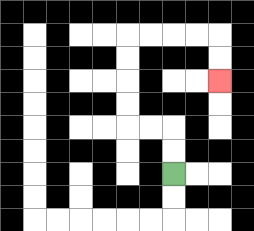{'start': '[7, 7]', 'end': '[9, 3]', 'path_directions': 'U,U,L,L,U,U,U,U,R,R,R,R,D,D', 'path_coordinates': '[[7, 7], [7, 6], [7, 5], [6, 5], [5, 5], [5, 4], [5, 3], [5, 2], [5, 1], [6, 1], [7, 1], [8, 1], [9, 1], [9, 2], [9, 3]]'}